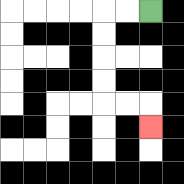{'start': '[6, 0]', 'end': '[6, 5]', 'path_directions': 'L,L,D,D,D,D,R,R,D', 'path_coordinates': '[[6, 0], [5, 0], [4, 0], [4, 1], [4, 2], [4, 3], [4, 4], [5, 4], [6, 4], [6, 5]]'}